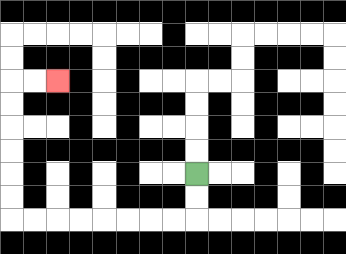{'start': '[8, 7]', 'end': '[2, 3]', 'path_directions': 'D,D,L,L,L,L,L,L,L,L,U,U,U,U,U,U,R,R', 'path_coordinates': '[[8, 7], [8, 8], [8, 9], [7, 9], [6, 9], [5, 9], [4, 9], [3, 9], [2, 9], [1, 9], [0, 9], [0, 8], [0, 7], [0, 6], [0, 5], [0, 4], [0, 3], [1, 3], [2, 3]]'}